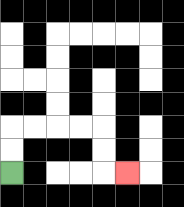{'start': '[0, 7]', 'end': '[5, 7]', 'path_directions': 'U,U,R,R,R,R,D,D,R', 'path_coordinates': '[[0, 7], [0, 6], [0, 5], [1, 5], [2, 5], [3, 5], [4, 5], [4, 6], [4, 7], [5, 7]]'}